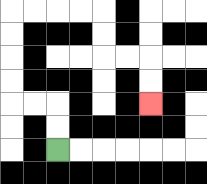{'start': '[2, 6]', 'end': '[6, 4]', 'path_directions': 'U,U,L,L,U,U,U,U,R,R,R,R,D,D,R,R,D,D', 'path_coordinates': '[[2, 6], [2, 5], [2, 4], [1, 4], [0, 4], [0, 3], [0, 2], [0, 1], [0, 0], [1, 0], [2, 0], [3, 0], [4, 0], [4, 1], [4, 2], [5, 2], [6, 2], [6, 3], [6, 4]]'}